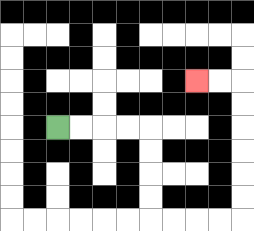{'start': '[2, 5]', 'end': '[8, 3]', 'path_directions': 'R,R,R,R,D,D,D,D,R,R,R,R,U,U,U,U,U,U,L,L', 'path_coordinates': '[[2, 5], [3, 5], [4, 5], [5, 5], [6, 5], [6, 6], [6, 7], [6, 8], [6, 9], [7, 9], [8, 9], [9, 9], [10, 9], [10, 8], [10, 7], [10, 6], [10, 5], [10, 4], [10, 3], [9, 3], [8, 3]]'}